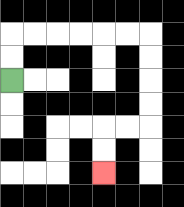{'start': '[0, 3]', 'end': '[4, 7]', 'path_directions': 'U,U,R,R,R,R,R,R,D,D,D,D,L,L,D,D', 'path_coordinates': '[[0, 3], [0, 2], [0, 1], [1, 1], [2, 1], [3, 1], [4, 1], [5, 1], [6, 1], [6, 2], [6, 3], [6, 4], [6, 5], [5, 5], [4, 5], [4, 6], [4, 7]]'}